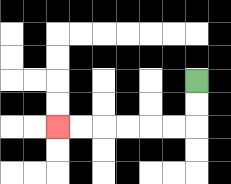{'start': '[8, 3]', 'end': '[2, 5]', 'path_directions': 'D,D,L,L,L,L,L,L', 'path_coordinates': '[[8, 3], [8, 4], [8, 5], [7, 5], [6, 5], [5, 5], [4, 5], [3, 5], [2, 5]]'}